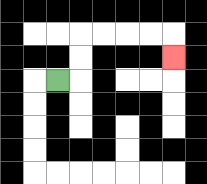{'start': '[2, 3]', 'end': '[7, 2]', 'path_directions': 'R,U,U,R,R,R,R,D', 'path_coordinates': '[[2, 3], [3, 3], [3, 2], [3, 1], [4, 1], [5, 1], [6, 1], [7, 1], [7, 2]]'}